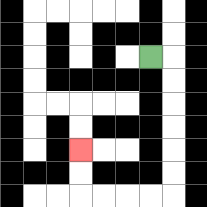{'start': '[6, 2]', 'end': '[3, 6]', 'path_directions': 'R,D,D,D,D,D,D,L,L,L,L,U,U', 'path_coordinates': '[[6, 2], [7, 2], [7, 3], [7, 4], [7, 5], [7, 6], [7, 7], [7, 8], [6, 8], [5, 8], [4, 8], [3, 8], [3, 7], [3, 6]]'}